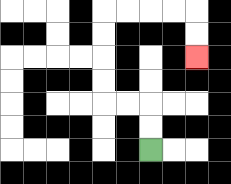{'start': '[6, 6]', 'end': '[8, 2]', 'path_directions': 'U,U,L,L,U,U,U,U,R,R,R,R,D,D', 'path_coordinates': '[[6, 6], [6, 5], [6, 4], [5, 4], [4, 4], [4, 3], [4, 2], [4, 1], [4, 0], [5, 0], [6, 0], [7, 0], [8, 0], [8, 1], [8, 2]]'}